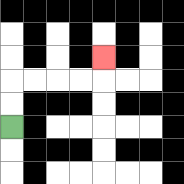{'start': '[0, 5]', 'end': '[4, 2]', 'path_directions': 'U,U,R,R,R,R,U', 'path_coordinates': '[[0, 5], [0, 4], [0, 3], [1, 3], [2, 3], [3, 3], [4, 3], [4, 2]]'}